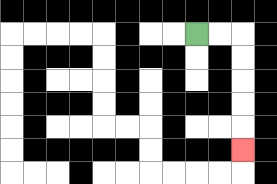{'start': '[8, 1]', 'end': '[10, 6]', 'path_directions': 'R,R,D,D,D,D,D', 'path_coordinates': '[[8, 1], [9, 1], [10, 1], [10, 2], [10, 3], [10, 4], [10, 5], [10, 6]]'}